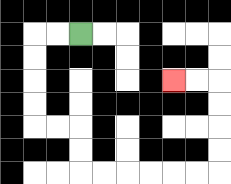{'start': '[3, 1]', 'end': '[7, 3]', 'path_directions': 'L,L,D,D,D,D,R,R,D,D,R,R,R,R,R,R,U,U,U,U,L,L', 'path_coordinates': '[[3, 1], [2, 1], [1, 1], [1, 2], [1, 3], [1, 4], [1, 5], [2, 5], [3, 5], [3, 6], [3, 7], [4, 7], [5, 7], [6, 7], [7, 7], [8, 7], [9, 7], [9, 6], [9, 5], [9, 4], [9, 3], [8, 3], [7, 3]]'}